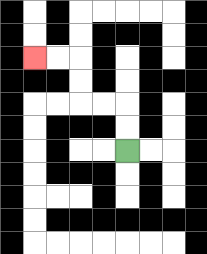{'start': '[5, 6]', 'end': '[1, 2]', 'path_directions': 'U,U,L,L,U,U,L,L', 'path_coordinates': '[[5, 6], [5, 5], [5, 4], [4, 4], [3, 4], [3, 3], [3, 2], [2, 2], [1, 2]]'}